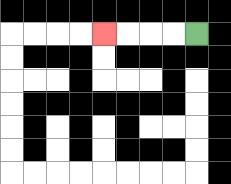{'start': '[8, 1]', 'end': '[4, 1]', 'path_directions': 'L,L,L,L', 'path_coordinates': '[[8, 1], [7, 1], [6, 1], [5, 1], [4, 1]]'}